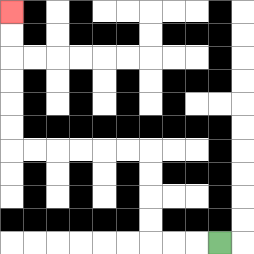{'start': '[9, 10]', 'end': '[0, 0]', 'path_directions': 'L,L,L,U,U,U,U,L,L,L,L,L,L,U,U,U,U,U,U', 'path_coordinates': '[[9, 10], [8, 10], [7, 10], [6, 10], [6, 9], [6, 8], [6, 7], [6, 6], [5, 6], [4, 6], [3, 6], [2, 6], [1, 6], [0, 6], [0, 5], [0, 4], [0, 3], [0, 2], [0, 1], [0, 0]]'}